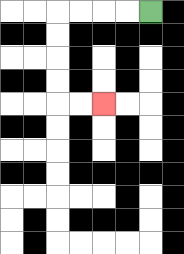{'start': '[6, 0]', 'end': '[4, 4]', 'path_directions': 'L,L,L,L,D,D,D,D,R,R', 'path_coordinates': '[[6, 0], [5, 0], [4, 0], [3, 0], [2, 0], [2, 1], [2, 2], [2, 3], [2, 4], [3, 4], [4, 4]]'}